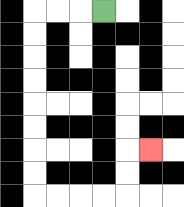{'start': '[4, 0]', 'end': '[6, 6]', 'path_directions': 'L,L,L,D,D,D,D,D,D,D,D,R,R,R,R,U,U,R', 'path_coordinates': '[[4, 0], [3, 0], [2, 0], [1, 0], [1, 1], [1, 2], [1, 3], [1, 4], [1, 5], [1, 6], [1, 7], [1, 8], [2, 8], [3, 8], [4, 8], [5, 8], [5, 7], [5, 6], [6, 6]]'}